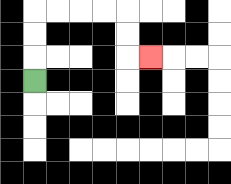{'start': '[1, 3]', 'end': '[6, 2]', 'path_directions': 'U,U,U,R,R,R,R,D,D,R', 'path_coordinates': '[[1, 3], [1, 2], [1, 1], [1, 0], [2, 0], [3, 0], [4, 0], [5, 0], [5, 1], [5, 2], [6, 2]]'}